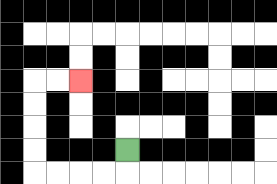{'start': '[5, 6]', 'end': '[3, 3]', 'path_directions': 'D,L,L,L,L,U,U,U,U,R,R', 'path_coordinates': '[[5, 6], [5, 7], [4, 7], [3, 7], [2, 7], [1, 7], [1, 6], [1, 5], [1, 4], [1, 3], [2, 3], [3, 3]]'}